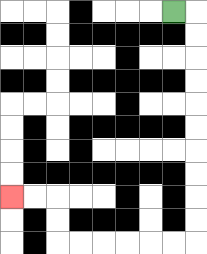{'start': '[7, 0]', 'end': '[0, 8]', 'path_directions': 'R,D,D,D,D,D,D,D,D,D,D,L,L,L,L,L,L,U,U,L,L', 'path_coordinates': '[[7, 0], [8, 0], [8, 1], [8, 2], [8, 3], [8, 4], [8, 5], [8, 6], [8, 7], [8, 8], [8, 9], [8, 10], [7, 10], [6, 10], [5, 10], [4, 10], [3, 10], [2, 10], [2, 9], [2, 8], [1, 8], [0, 8]]'}